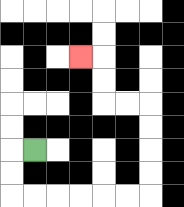{'start': '[1, 6]', 'end': '[3, 2]', 'path_directions': 'L,D,D,R,R,R,R,R,R,U,U,U,U,L,L,U,U,L', 'path_coordinates': '[[1, 6], [0, 6], [0, 7], [0, 8], [1, 8], [2, 8], [3, 8], [4, 8], [5, 8], [6, 8], [6, 7], [6, 6], [6, 5], [6, 4], [5, 4], [4, 4], [4, 3], [4, 2], [3, 2]]'}